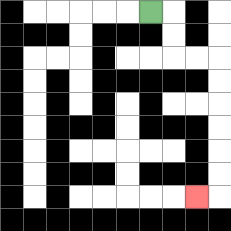{'start': '[6, 0]', 'end': '[8, 8]', 'path_directions': 'R,D,D,R,R,D,D,D,D,D,D,L', 'path_coordinates': '[[6, 0], [7, 0], [7, 1], [7, 2], [8, 2], [9, 2], [9, 3], [9, 4], [9, 5], [9, 6], [9, 7], [9, 8], [8, 8]]'}